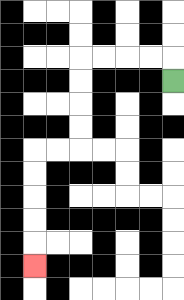{'start': '[7, 3]', 'end': '[1, 11]', 'path_directions': 'U,L,L,L,L,D,D,D,D,L,L,D,D,D,D,D', 'path_coordinates': '[[7, 3], [7, 2], [6, 2], [5, 2], [4, 2], [3, 2], [3, 3], [3, 4], [3, 5], [3, 6], [2, 6], [1, 6], [1, 7], [1, 8], [1, 9], [1, 10], [1, 11]]'}